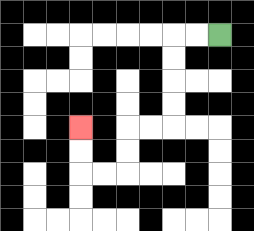{'start': '[9, 1]', 'end': '[3, 5]', 'path_directions': 'L,L,D,D,D,D,L,L,D,D,L,L,U,U', 'path_coordinates': '[[9, 1], [8, 1], [7, 1], [7, 2], [7, 3], [7, 4], [7, 5], [6, 5], [5, 5], [5, 6], [5, 7], [4, 7], [3, 7], [3, 6], [3, 5]]'}